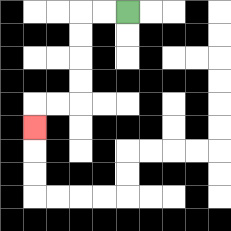{'start': '[5, 0]', 'end': '[1, 5]', 'path_directions': 'L,L,D,D,D,D,L,L,D', 'path_coordinates': '[[5, 0], [4, 0], [3, 0], [3, 1], [3, 2], [3, 3], [3, 4], [2, 4], [1, 4], [1, 5]]'}